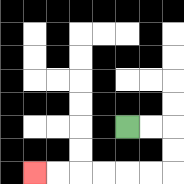{'start': '[5, 5]', 'end': '[1, 7]', 'path_directions': 'R,R,D,D,L,L,L,L,L,L', 'path_coordinates': '[[5, 5], [6, 5], [7, 5], [7, 6], [7, 7], [6, 7], [5, 7], [4, 7], [3, 7], [2, 7], [1, 7]]'}